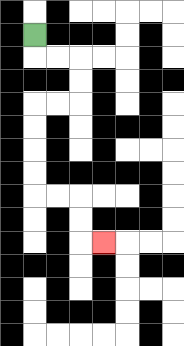{'start': '[1, 1]', 'end': '[4, 10]', 'path_directions': 'D,R,R,D,D,L,L,D,D,D,D,R,R,D,D,R', 'path_coordinates': '[[1, 1], [1, 2], [2, 2], [3, 2], [3, 3], [3, 4], [2, 4], [1, 4], [1, 5], [1, 6], [1, 7], [1, 8], [2, 8], [3, 8], [3, 9], [3, 10], [4, 10]]'}